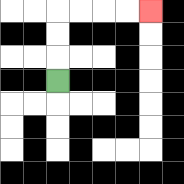{'start': '[2, 3]', 'end': '[6, 0]', 'path_directions': 'U,U,U,R,R,R,R', 'path_coordinates': '[[2, 3], [2, 2], [2, 1], [2, 0], [3, 0], [4, 0], [5, 0], [6, 0]]'}